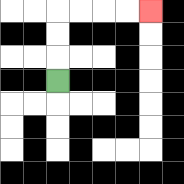{'start': '[2, 3]', 'end': '[6, 0]', 'path_directions': 'U,U,U,R,R,R,R', 'path_coordinates': '[[2, 3], [2, 2], [2, 1], [2, 0], [3, 0], [4, 0], [5, 0], [6, 0]]'}